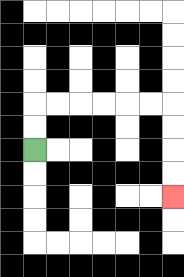{'start': '[1, 6]', 'end': '[7, 8]', 'path_directions': 'U,U,R,R,R,R,R,R,D,D,D,D', 'path_coordinates': '[[1, 6], [1, 5], [1, 4], [2, 4], [3, 4], [4, 4], [5, 4], [6, 4], [7, 4], [7, 5], [7, 6], [7, 7], [7, 8]]'}